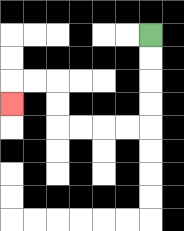{'start': '[6, 1]', 'end': '[0, 4]', 'path_directions': 'D,D,D,D,L,L,L,L,U,U,L,L,D', 'path_coordinates': '[[6, 1], [6, 2], [6, 3], [6, 4], [6, 5], [5, 5], [4, 5], [3, 5], [2, 5], [2, 4], [2, 3], [1, 3], [0, 3], [0, 4]]'}